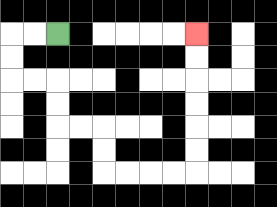{'start': '[2, 1]', 'end': '[8, 1]', 'path_directions': 'L,L,D,D,R,R,D,D,R,R,D,D,R,R,R,R,U,U,U,U,U,U', 'path_coordinates': '[[2, 1], [1, 1], [0, 1], [0, 2], [0, 3], [1, 3], [2, 3], [2, 4], [2, 5], [3, 5], [4, 5], [4, 6], [4, 7], [5, 7], [6, 7], [7, 7], [8, 7], [8, 6], [8, 5], [8, 4], [8, 3], [8, 2], [8, 1]]'}